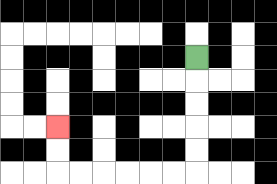{'start': '[8, 2]', 'end': '[2, 5]', 'path_directions': 'D,D,D,D,D,L,L,L,L,L,L,U,U', 'path_coordinates': '[[8, 2], [8, 3], [8, 4], [8, 5], [8, 6], [8, 7], [7, 7], [6, 7], [5, 7], [4, 7], [3, 7], [2, 7], [2, 6], [2, 5]]'}